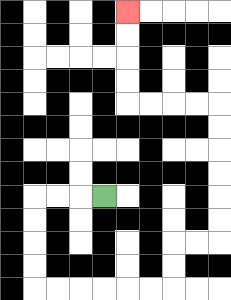{'start': '[4, 8]', 'end': '[5, 0]', 'path_directions': 'L,L,L,D,D,D,D,R,R,R,R,R,R,U,U,R,R,U,U,U,U,U,U,L,L,L,L,U,U,U,U', 'path_coordinates': '[[4, 8], [3, 8], [2, 8], [1, 8], [1, 9], [1, 10], [1, 11], [1, 12], [2, 12], [3, 12], [4, 12], [5, 12], [6, 12], [7, 12], [7, 11], [7, 10], [8, 10], [9, 10], [9, 9], [9, 8], [9, 7], [9, 6], [9, 5], [9, 4], [8, 4], [7, 4], [6, 4], [5, 4], [5, 3], [5, 2], [5, 1], [5, 0]]'}